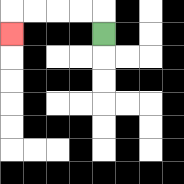{'start': '[4, 1]', 'end': '[0, 1]', 'path_directions': 'U,L,L,L,L,D', 'path_coordinates': '[[4, 1], [4, 0], [3, 0], [2, 0], [1, 0], [0, 0], [0, 1]]'}